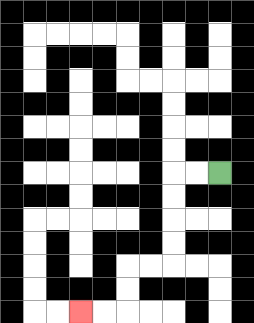{'start': '[9, 7]', 'end': '[3, 13]', 'path_directions': 'L,L,D,D,D,D,L,L,D,D,L,L', 'path_coordinates': '[[9, 7], [8, 7], [7, 7], [7, 8], [7, 9], [7, 10], [7, 11], [6, 11], [5, 11], [5, 12], [5, 13], [4, 13], [3, 13]]'}